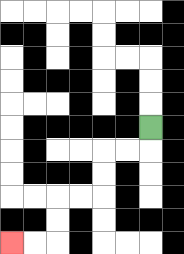{'start': '[6, 5]', 'end': '[0, 10]', 'path_directions': 'D,L,L,D,D,L,L,D,D,L,L', 'path_coordinates': '[[6, 5], [6, 6], [5, 6], [4, 6], [4, 7], [4, 8], [3, 8], [2, 8], [2, 9], [2, 10], [1, 10], [0, 10]]'}